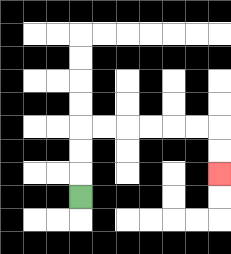{'start': '[3, 8]', 'end': '[9, 7]', 'path_directions': 'U,U,U,R,R,R,R,R,R,D,D', 'path_coordinates': '[[3, 8], [3, 7], [3, 6], [3, 5], [4, 5], [5, 5], [6, 5], [7, 5], [8, 5], [9, 5], [9, 6], [9, 7]]'}